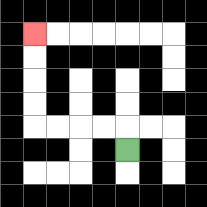{'start': '[5, 6]', 'end': '[1, 1]', 'path_directions': 'U,L,L,L,L,U,U,U,U', 'path_coordinates': '[[5, 6], [5, 5], [4, 5], [3, 5], [2, 5], [1, 5], [1, 4], [1, 3], [1, 2], [1, 1]]'}